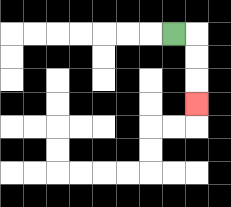{'start': '[7, 1]', 'end': '[8, 4]', 'path_directions': 'R,D,D,D', 'path_coordinates': '[[7, 1], [8, 1], [8, 2], [8, 3], [8, 4]]'}